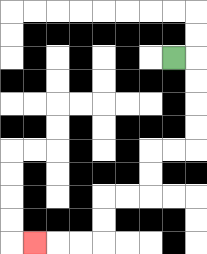{'start': '[7, 2]', 'end': '[1, 10]', 'path_directions': 'R,D,D,D,D,L,L,D,D,L,L,D,D,L,L,L', 'path_coordinates': '[[7, 2], [8, 2], [8, 3], [8, 4], [8, 5], [8, 6], [7, 6], [6, 6], [6, 7], [6, 8], [5, 8], [4, 8], [4, 9], [4, 10], [3, 10], [2, 10], [1, 10]]'}